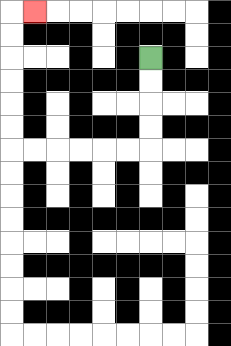{'start': '[6, 2]', 'end': '[1, 0]', 'path_directions': 'D,D,D,D,L,L,L,L,L,L,U,U,U,U,U,U,R', 'path_coordinates': '[[6, 2], [6, 3], [6, 4], [6, 5], [6, 6], [5, 6], [4, 6], [3, 6], [2, 6], [1, 6], [0, 6], [0, 5], [0, 4], [0, 3], [0, 2], [0, 1], [0, 0], [1, 0]]'}